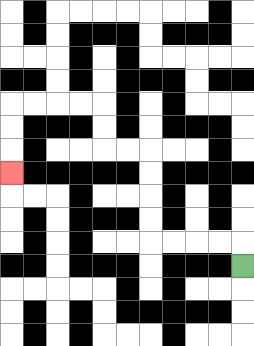{'start': '[10, 11]', 'end': '[0, 7]', 'path_directions': 'U,L,L,L,L,U,U,U,U,L,L,U,U,L,L,L,L,D,D,D', 'path_coordinates': '[[10, 11], [10, 10], [9, 10], [8, 10], [7, 10], [6, 10], [6, 9], [6, 8], [6, 7], [6, 6], [5, 6], [4, 6], [4, 5], [4, 4], [3, 4], [2, 4], [1, 4], [0, 4], [0, 5], [0, 6], [0, 7]]'}